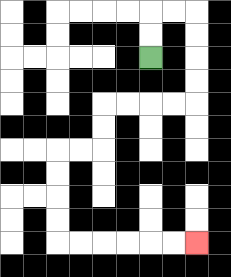{'start': '[6, 2]', 'end': '[8, 10]', 'path_directions': 'U,U,R,R,D,D,D,D,L,L,L,L,D,D,L,L,D,D,D,D,R,R,R,R,R,R', 'path_coordinates': '[[6, 2], [6, 1], [6, 0], [7, 0], [8, 0], [8, 1], [8, 2], [8, 3], [8, 4], [7, 4], [6, 4], [5, 4], [4, 4], [4, 5], [4, 6], [3, 6], [2, 6], [2, 7], [2, 8], [2, 9], [2, 10], [3, 10], [4, 10], [5, 10], [6, 10], [7, 10], [8, 10]]'}